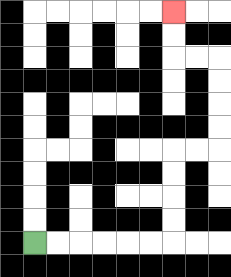{'start': '[1, 10]', 'end': '[7, 0]', 'path_directions': 'R,R,R,R,R,R,U,U,U,U,R,R,U,U,U,U,L,L,U,U', 'path_coordinates': '[[1, 10], [2, 10], [3, 10], [4, 10], [5, 10], [6, 10], [7, 10], [7, 9], [7, 8], [7, 7], [7, 6], [8, 6], [9, 6], [9, 5], [9, 4], [9, 3], [9, 2], [8, 2], [7, 2], [7, 1], [7, 0]]'}